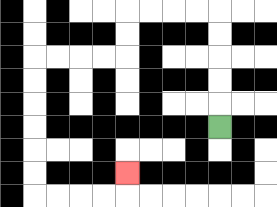{'start': '[9, 5]', 'end': '[5, 7]', 'path_directions': 'U,U,U,U,U,L,L,L,L,D,D,L,L,L,L,D,D,D,D,D,D,R,R,R,R,U', 'path_coordinates': '[[9, 5], [9, 4], [9, 3], [9, 2], [9, 1], [9, 0], [8, 0], [7, 0], [6, 0], [5, 0], [5, 1], [5, 2], [4, 2], [3, 2], [2, 2], [1, 2], [1, 3], [1, 4], [1, 5], [1, 6], [1, 7], [1, 8], [2, 8], [3, 8], [4, 8], [5, 8], [5, 7]]'}